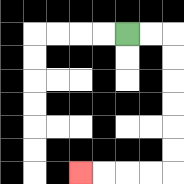{'start': '[5, 1]', 'end': '[3, 7]', 'path_directions': 'R,R,D,D,D,D,D,D,L,L,L,L', 'path_coordinates': '[[5, 1], [6, 1], [7, 1], [7, 2], [7, 3], [7, 4], [7, 5], [7, 6], [7, 7], [6, 7], [5, 7], [4, 7], [3, 7]]'}